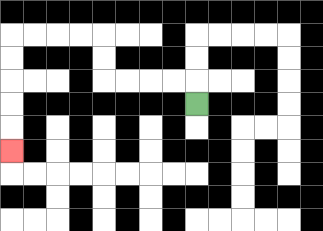{'start': '[8, 4]', 'end': '[0, 6]', 'path_directions': 'U,L,L,L,L,U,U,L,L,L,L,D,D,D,D,D', 'path_coordinates': '[[8, 4], [8, 3], [7, 3], [6, 3], [5, 3], [4, 3], [4, 2], [4, 1], [3, 1], [2, 1], [1, 1], [0, 1], [0, 2], [0, 3], [0, 4], [0, 5], [0, 6]]'}